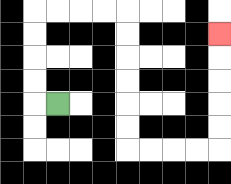{'start': '[2, 4]', 'end': '[9, 1]', 'path_directions': 'L,U,U,U,U,R,R,R,R,D,D,D,D,D,D,R,R,R,R,U,U,U,U,U', 'path_coordinates': '[[2, 4], [1, 4], [1, 3], [1, 2], [1, 1], [1, 0], [2, 0], [3, 0], [4, 0], [5, 0], [5, 1], [5, 2], [5, 3], [5, 4], [5, 5], [5, 6], [6, 6], [7, 6], [8, 6], [9, 6], [9, 5], [9, 4], [9, 3], [9, 2], [9, 1]]'}